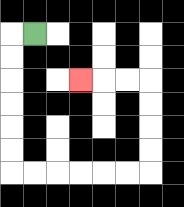{'start': '[1, 1]', 'end': '[3, 3]', 'path_directions': 'L,D,D,D,D,D,D,R,R,R,R,R,R,U,U,U,U,L,L,L', 'path_coordinates': '[[1, 1], [0, 1], [0, 2], [0, 3], [0, 4], [0, 5], [0, 6], [0, 7], [1, 7], [2, 7], [3, 7], [4, 7], [5, 7], [6, 7], [6, 6], [6, 5], [6, 4], [6, 3], [5, 3], [4, 3], [3, 3]]'}